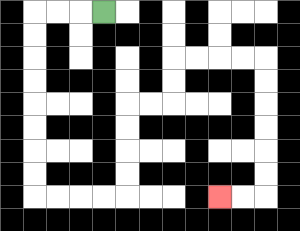{'start': '[4, 0]', 'end': '[9, 8]', 'path_directions': 'L,L,L,D,D,D,D,D,D,D,D,R,R,R,R,U,U,U,U,R,R,U,U,R,R,R,R,D,D,D,D,D,D,L,L', 'path_coordinates': '[[4, 0], [3, 0], [2, 0], [1, 0], [1, 1], [1, 2], [1, 3], [1, 4], [1, 5], [1, 6], [1, 7], [1, 8], [2, 8], [3, 8], [4, 8], [5, 8], [5, 7], [5, 6], [5, 5], [5, 4], [6, 4], [7, 4], [7, 3], [7, 2], [8, 2], [9, 2], [10, 2], [11, 2], [11, 3], [11, 4], [11, 5], [11, 6], [11, 7], [11, 8], [10, 8], [9, 8]]'}